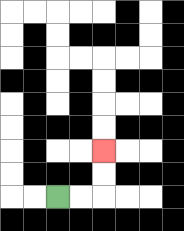{'start': '[2, 8]', 'end': '[4, 6]', 'path_directions': 'R,R,U,U', 'path_coordinates': '[[2, 8], [3, 8], [4, 8], [4, 7], [4, 6]]'}